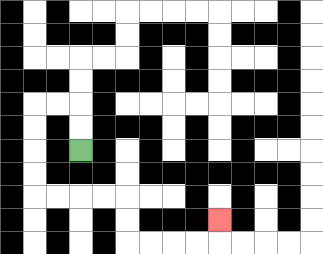{'start': '[3, 6]', 'end': '[9, 9]', 'path_directions': 'U,U,L,L,D,D,D,D,R,R,R,R,D,D,R,R,R,R,U', 'path_coordinates': '[[3, 6], [3, 5], [3, 4], [2, 4], [1, 4], [1, 5], [1, 6], [1, 7], [1, 8], [2, 8], [3, 8], [4, 8], [5, 8], [5, 9], [5, 10], [6, 10], [7, 10], [8, 10], [9, 10], [9, 9]]'}